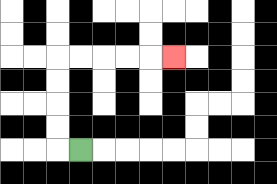{'start': '[3, 6]', 'end': '[7, 2]', 'path_directions': 'L,U,U,U,U,R,R,R,R,R', 'path_coordinates': '[[3, 6], [2, 6], [2, 5], [2, 4], [2, 3], [2, 2], [3, 2], [4, 2], [5, 2], [6, 2], [7, 2]]'}